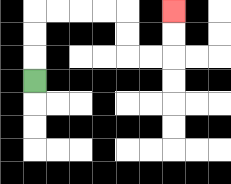{'start': '[1, 3]', 'end': '[7, 0]', 'path_directions': 'U,U,U,R,R,R,R,D,D,R,R,U,U', 'path_coordinates': '[[1, 3], [1, 2], [1, 1], [1, 0], [2, 0], [3, 0], [4, 0], [5, 0], [5, 1], [5, 2], [6, 2], [7, 2], [7, 1], [7, 0]]'}